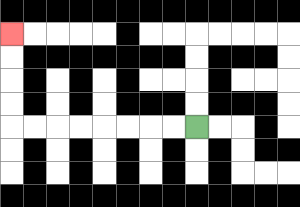{'start': '[8, 5]', 'end': '[0, 1]', 'path_directions': 'L,L,L,L,L,L,L,L,U,U,U,U', 'path_coordinates': '[[8, 5], [7, 5], [6, 5], [5, 5], [4, 5], [3, 5], [2, 5], [1, 5], [0, 5], [0, 4], [0, 3], [0, 2], [0, 1]]'}